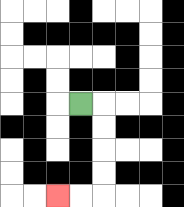{'start': '[3, 4]', 'end': '[2, 8]', 'path_directions': 'R,D,D,D,D,L,L', 'path_coordinates': '[[3, 4], [4, 4], [4, 5], [4, 6], [4, 7], [4, 8], [3, 8], [2, 8]]'}